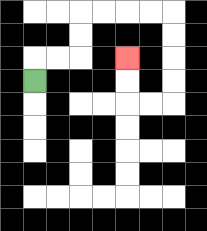{'start': '[1, 3]', 'end': '[5, 2]', 'path_directions': 'U,R,R,U,U,R,R,R,R,D,D,D,D,L,L,U,U', 'path_coordinates': '[[1, 3], [1, 2], [2, 2], [3, 2], [3, 1], [3, 0], [4, 0], [5, 0], [6, 0], [7, 0], [7, 1], [7, 2], [7, 3], [7, 4], [6, 4], [5, 4], [5, 3], [5, 2]]'}